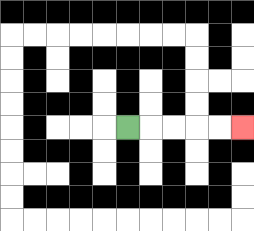{'start': '[5, 5]', 'end': '[10, 5]', 'path_directions': 'R,R,R,R,R', 'path_coordinates': '[[5, 5], [6, 5], [7, 5], [8, 5], [9, 5], [10, 5]]'}